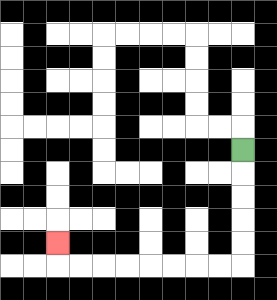{'start': '[10, 6]', 'end': '[2, 10]', 'path_directions': 'D,D,D,D,D,L,L,L,L,L,L,L,L,U', 'path_coordinates': '[[10, 6], [10, 7], [10, 8], [10, 9], [10, 10], [10, 11], [9, 11], [8, 11], [7, 11], [6, 11], [5, 11], [4, 11], [3, 11], [2, 11], [2, 10]]'}